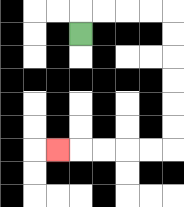{'start': '[3, 1]', 'end': '[2, 6]', 'path_directions': 'U,R,R,R,R,D,D,D,D,D,D,L,L,L,L,L', 'path_coordinates': '[[3, 1], [3, 0], [4, 0], [5, 0], [6, 0], [7, 0], [7, 1], [7, 2], [7, 3], [7, 4], [7, 5], [7, 6], [6, 6], [5, 6], [4, 6], [3, 6], [2, 6]]'}